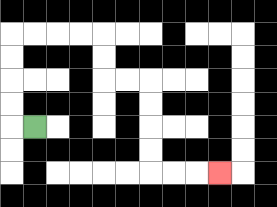{'start': '[1, 5]', 'end': '[9, 7]', 'path_directions': 'L,U,U,U,U,R,R,R,R,D,D,R,R,D,D,D,D,R,R,R', 'path_coordinates': '[[1, 5], [0, 5], [0, 4], [0, 3], [0, 2], [0, 1], [1, 1], [2, 1], [3, 1], [4, 1], [4, 2], [4, 3], [5, 3], [6, 3], [6, 4], [6, 5], [6, 6], [6, 7], [7, 7], [8, 7], [9, 7]]'}